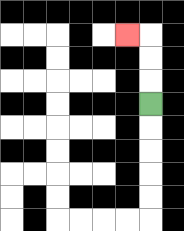{'start': '[6, 4]', 'end': '[5, 1]', 'path_directions': 'U,U,U,L', 'path_coordinates': '[[6, 4], [6, 3], [6, 2], [6, 1], [5, 1]]'}